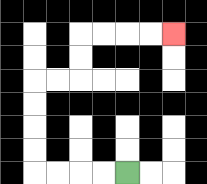{'start': '[5, 7]', 'end': '[7, 1]', 'path_directions': 'L,L,L,L,U,U,U,U,R,R,U,U,R,R,R,R', 'path_coordinates': '[[5, 7], [4, 7], [3, 7], [2, 7], [1, 7], [1, 6], [1, 5], [1, 4], [1, 3], [2, 3], [3, 3], [3, 2], [3, 1], [4, 1], [5, 1], [6, 1], [7, 1]]'}